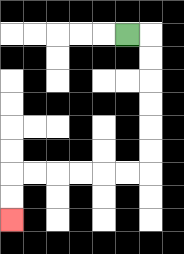{'start': '[5, 1]', 'end': '[0, 9]', 'path_directions': 'R,D,D,D,D,D,D,L,L,L,L,L,L,D,D', 'path_coordinates': '[[5, 1], [6, 1], [6, 2], [6, 3], [6, 4], [6, 5], [6, 6], [6, 7], [5, 7], [4, 7], [3, 7], [2, 7], [1, 7], [0, 7], [0, 8], [0, 9]]'}